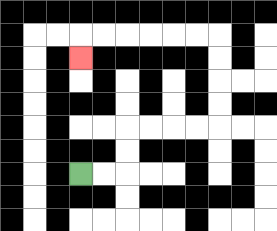{'start': '[3, 7]', 'end': '[3, 2]', 'path_directions': 'R,R,U,U,R,R,R,R,U,U,U,U,L,L,L,L,L,L,D', 'path_coordinates': '[[3, 7], [4, 7], [5, 7], [5, 6], [5, 5], [6, 5], [7, 5], [8, 5], [9, 5], [9, 4], [9, 3], [9, 2], [9, 1], [8, 1], [7, 1], [6, 1], [5, 1], [4, 1], [3, 1], [3, 2]]'}